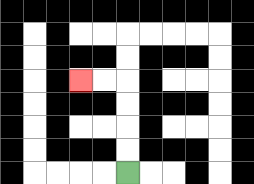{'start': '[5, 7]', 'end': '[3, 3]', 'path_directions': 'U,U,U,U,L,L', 'path_coordinates': '[[5, 7], [5, 6], [5, 5], [5, 4], [5, 3], [4, 3], [3, 3]]'}